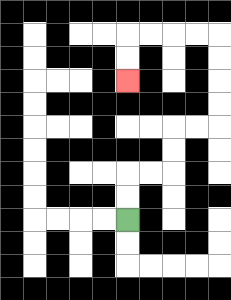{'start': '[5, 9]', 'end': '[5, 3]', 'path_directions': 'U,U,R,R,U,U,R,R,U,U,U,U,L,L,L,L,D,D', 'path_coordinates': '[[5, 9], [5, 8], [5, 7], [6, 7], [7, 7], [7, 6], [7, 5], [8, 5], [9, 5], [9, 4], [9, 3], [9, 2], [9, 1], [8, 1], [7, 1], [6, 1], [5, 1], [5, 2], [5, 3]]'}